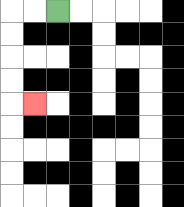{'start': '[2, 0]', 'end': '[1, 4]', 'path_directions': 'L,L,D,D,D,D,R', 'path_coordinates': '[[2, 0], [1, 0], [0, 0], [0, 1], [0, 2], [0, 3], [0, 4], [1, 4]]'}